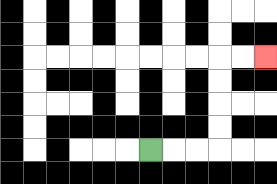{'start': '[6, 6]', 'end': '[11, 2]', 'path_directions': 'R,R,R,U,U,U,U,R,R', 'path_coordinates': '[[6, 6], [7, 6], [8, 6], [9, 6], [9, 5], [9, 4], [9, 3], [9, 2], [10, 2], [11, 2]]'}